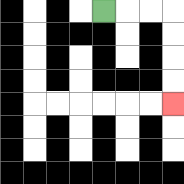{'start': '[4, 0]', 'end': '[7, 4]', 'path_directions': 'R,R,R,D,D,D,D', 'path_coordinates': '[[4, 0], [5, 0], [6, 0], [7, 0], [7, 1], [7, 2], [7, 3], [7, 4]]'}